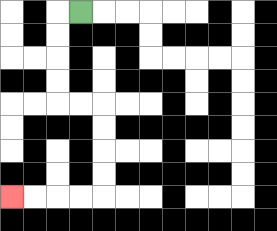{'start': '[3, 0]', 'end': '[0, 8]', 'path_directions': 'L,D,D,D,D,R,R,D,D,D,D,L,L,L,L', 'path_coordinates': '[[3, 0], [2, 0], [2, 1], [2, 2], [2, 3], [2, 4], [3, 4], [4, 4], [4, 5], [4, 6], [4, 7], [4, 8], [3, 8], [2, 8], [1, 8], [0, 8]]'}